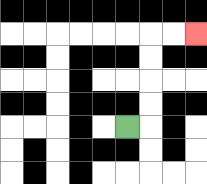{'start': '[5, 5]', 'end': '[8, 1]', 'path_directions': 'R,U,U,U,U,R,R', 'path_coordinates': '[[5, 5], [6, 5], [6, 4], [6, 3], [6, 2], [6, 1], [7, 1], [8, 1]]'}